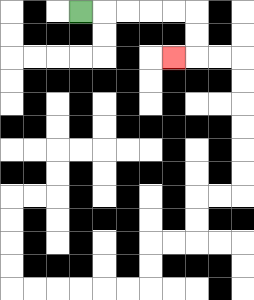{'start': '[3, 0]', 'end': '[7, 2]', 'path_directions': 'R,R,R,R,R,D,D,L', 'path_coordinates': '[[3, 0], [4, 0], [5, 0], [6, 0], [7, 0], [8, 0], [8, 1], [8, 2], [7, 2]]'}